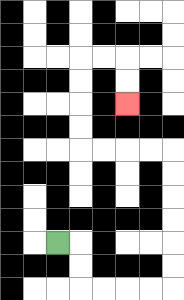{'start': '[2, 10]', 'end': '[5, 4]', 'path_directions': 'R,D,D,R,R,R,R,U,U,U,U,U,U,L,L,L,L,U,U,U,U,R,R,D,D', 'path_coordinates': '[[2, 10], [3, 10], [3, 11], [3, 12], [4, 12], [5, 12], [6, 12], [7, 12], [7, 11], [7, 10], [7, 9], [7, 8], [7, 7], [7, 6], [6, 6], [5, 6], [4, 6], [3, 6], [3, 5], [3, 4], [3, 3], [3, 2], [4, 2], [5, 2], [5, 3], [5, 4]]'}